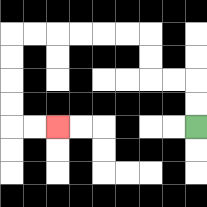{'start': '[8, 5]', 'end': '[2, 5]', 'path_directions': 'U,U,L,L,U,U,L,L,L,L,L,L,D,D,D,D,R,R', 'path_coordinates': '[[8, 5], [8, 4], [8, 3], [7, 3], [6, 3], [6, 2], [6, 1], [5, 1], [4, 1], [3, 1], [2, 1], [1, 1], [0, 1], [0, 2], [0, 3], [0, 4], [0, 5], [1, 5], [2, 5]]'}